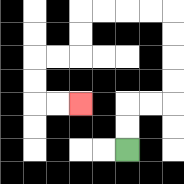{'start': '[5, 6]', 'end': '[3, 4]', 'path_directions': 'U,U,R,R,U,U,U,U,L,L,L,L,D,D,L,L,D,D,R,R', 'path_coordinates': '[[5, 6], [5, 5], [5, 4], [6, 4], [7, 4], [7, 3], [7, 2], [7, 1], [7, 0], [6, 0], [5, 0], [4, 0], [3, 0], [3, 1], [3, 2], [2, 2], [1, 2], [1, 3], [1, 4], [2, 4], [3, 4]]'}